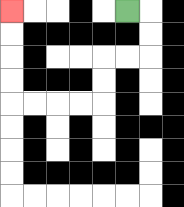{'start': '[5, 0]', 'end': '[0, 0]', 'path_directions': 'R,D,D,L,L,D,D,L,L,L,L,U,U,U,U', 'path_coordinates': '[[5, 0], [6, 0], [6, 1], [6, 2], [5, 2], [4, 2], [4, 3], [4, 4], [3, 4], [2, 4], [1, 4], [0, 4], [0, 3], [0, 2], [0, 1], [0, 0]]'}